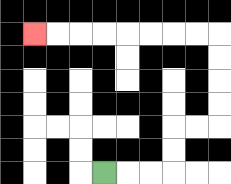{'start': '[4, 7]', 'end': '[1, 1]', 'path_directions': 'R,R,R,U,U,R,R,U,U,U,U,L,L,L,L,L,L,L,L', 'path_coordinates': '[[4, 7], [5, 7], [6, 7], [7, 7], [7, 6], [7, 5], [8, 5], [9, 5], [9, 4], [9, 3], [9, 2], [9, 1], [8, 1], [7, 1], [6, 1], [5, 1], [4, 1], [3, 1], [2, 1], [1, 1]]'}